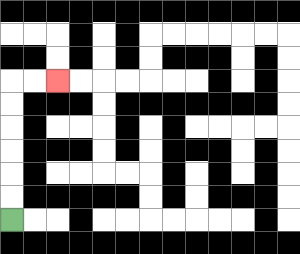{'start': '[0, 9]', 'end': '[2, 3]', 'path_directions': 'U,U,U,U,U,U,R,R', 'path_coordinates': '[[0, 9], [0, 8], [0, 7], [0, 6], [0, 5], [0, 4], [0, 3], [1, 3], [2, 3]]'}